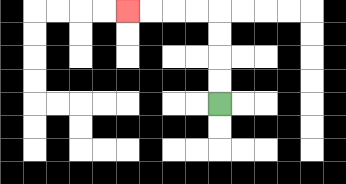{'start': '[9, 4]', 'end': '[5, 0]', 'path_directions': 'U,U,U,U,L,L,L,L', 'path_coordinates': '[[9, 4], [9, 3], [9, 2], [9, 1], [9, 0], [8, 0], [7, 0], [6, 0], [5, 0]]'}